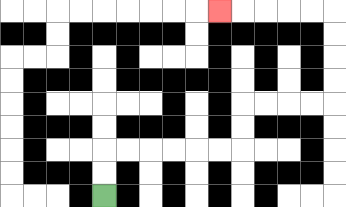{'start': '[4, 8]', 'end': '[9, 0]', 'path_directions': 'U,U,R,R,R,R,R,R,U,U,R,R,R,R,U,U,U,U,L,L,L,L,L', 'path_coordinates': '[[4, 8], [4, 7], [4, 6], [5, 6], [6, 6], [7, 6], [8, 6], [9, 6], [10, 6], [10, 5], [10, 4], [11, 4], [12, 4], [13, 4], [14, 4], [14, 3], [14, 2], [14, 1], [14, 0], [13, 0], [12, 0], [11, 0], [10, 0], [9, 0]]'}